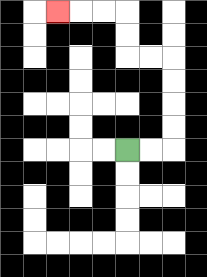{'start': '[5, 6]', 'end': '[2, 0]', 'path_directions': 'R,R,U,U,U,U,L,L,U,U,L,L,L', 'path_coordinates': '[[5, 6], [6, 6], [7, 6], [7, 5], [7, 4], [7, 3], [7, 2], [6, 2], [5, 2], [5, 1], [5, 0], [4, 0], [3, 0], [2, 0]]'}